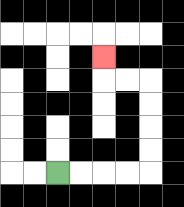{'start': '[2, 7]', 'end': '[4, 2]', 'path_directions': 'R,R,R,R,U,U,U,U,L,L,U', 'path_coordinates': '[[2, 7], [3, 7], [4, 7], [5, 7], [6, 7], [6, 6], [6, 5], [6, 4], [6, 3], [5, 3], [4, 3], [4, 2]]'}